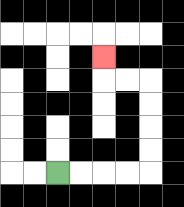{'start': '[2, 7]', 'end': '[4, 2]', 'path_directions': 'R,R,R,R,U,U,U,U,L,L,U', 'path_coordinates': '[[2, 7], [3, 7], [4, 7], [5, 7], [6, 7], [6, 6], [6, 5], [6, 4], [6, 3], [5, 3], [4, 3], [4, 2]]'}